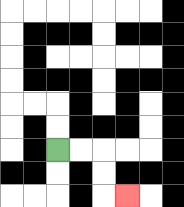{'start': '[2, 6]', 'end': '[5, 8]', 'path_directions': 'R,R,D,D,R', 'path_coordinates': '[[2, 6], [3, 6], [4, 6], [4, 7], [4, 8], [5, 8]]'}